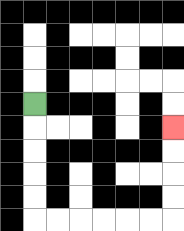{'start': '[1, 4]', 'end': '[7, 5]', 'path_directions': 'D,D,D,D,D,R,R,R,R,R,R,U,U,U,U', 'path_coordinates': '[[1, 4], [1, 5], [1, 6], [1, 7], [1, 8], [1, 9], [2, 9], [3, 9], [4, 9], [5, 9], [6, 9], [7, 9], [7, 8], [7, 7], [7, 6], [7, 5]]'}